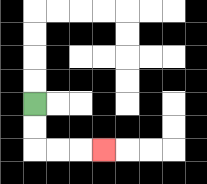{'start': '[1, 4]', 'end': '[4, 6]', 'path_directions': 'D,D,R,R,R', 'path_coordinates': '[[1, 4], [1, 5], [1, 6], [2, 6], [3, 6], [4, 6]]'}